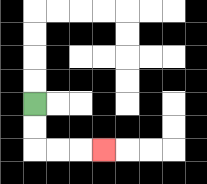{'start': '[1, 4]', 'end': '[4, 6]', 'path_directions': 'D,D,R,R,R', 'path_coordinates': '[[1, 4], [1, 5], [1, 6], [2, 6], [3, 6], [4, 6]]'}